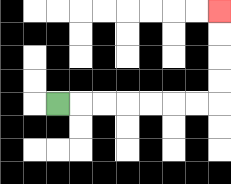{'start': '[2, 4]', 'end': '[9, 0]', 'path_directions': 'R,R,R,R,R,R,R,U,U,U,U', 'path_coordinates': '[[2, 4], [3, 4], [4, 4], [5, 4], [6, 4], [7, 4], [8, 4], [9, 4], [9, 3], [9, 2], [9, 1], [9, 0]]'}